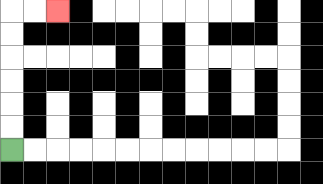{'start': '[0, 6]', 'end': '[2, 0]', 'path_directions': 'U,U,U,U,U,U,R,R', 'path_coordinates': '[[0, 6], [0, 5], [0, 4], [0, 3], [0, 2], [0, 1], [0, 0], [1, 0], [2, 0]]'}